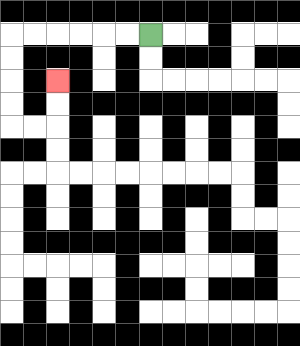{'start': '[6, 1]', 'end': '[2, 3]', 'path_directions': 'L,L,L,L,L,L,D,D,D,D,R,R,U,U', 'path_coordinates': '[[6, 1], [5, 1], [4, 1], [3, 1], [2, 1], [1, 1], [0, 1], [0, 2], [0, 3], [0, 4], [0, 5], [1, 5], [2, 5], [2, 4], [2, 3]]'}